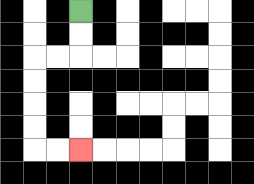{'start': '[3, 0]', 'end': '[3, 6]', 'path_directions': 'D,D,L,L,D,D,D,D,R,R', 'path_coordinates': '[[3, 0], [3, 1], [3, 2], [2, 2], [1, 2], [1, 3], [1, 4], [1, 5], [1, 6], [2, 6], [3, 6]]'}